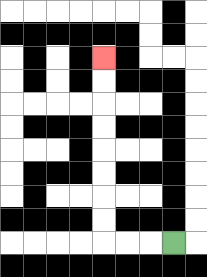{'start': '[7, 10]', 'end': '[4, 2]', 'path_directions': 'L,L,L,U,U,U,U,U,U,U,U', 'path_coordinates': '[[7, 10], [6, 10], [5, 10], [4, 10], [4, 9], [4, 8], [4, 7], [4, 6], [4, 5], [4, 4], [4, 3], [4, 2]]'}